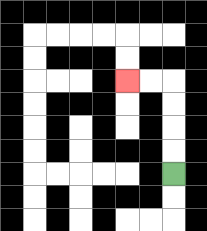{'start': '[7, 7]', 'end': '[5, 3]', 'path_directions': 'U,U,U,U,L,L', 'path_coordinates': '[[7, 7], [7, 6], [7, 5], [7, 4], [7, 3], [6, 3], [5, 3]]'}